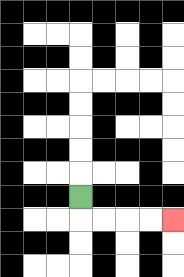{'start': '[3, 8]', 'end': '[7, 9]', 'path_directions': 'D,R,R,R,R', 'path_coordinates': '[[3, 8], [3, 9], [4, 9], [5, 9], [6, 9], [7, 9]]'}